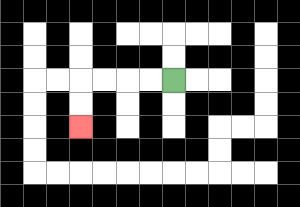{'start': '[7, 3]', 'end': '[3, 5]', 'path_directions': 'L,L,L,L,D,D', 'path_coordinates': '[[7, 3], [6, 3], [5, 3], [4, 3], [3, 3], [3, 4], [3, 5]]'}